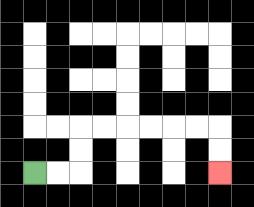{'start': '[1, 7]', 'end': '[9, 7]', 'path_directions': 'R,R,U,U,R,R,R,R,R,R,D,D', 'path_coordinates': '[[1, 7], [2, 7], [3, 7], [3, 6], [3, 5], [4, 5], [5, 5], [6, 5], [7, 5], [8, 5], [9, 5], [9, 6], [9, 7]]'}